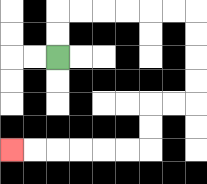{'start': '[2, 2]', 'end': '[0, 6]', 'path_directions': 'U,U,R,R,R,R,R,R,D,D,D,D,L,L,D,D,L,L,L,L,L,L', 'path_coordinates': '[[2, 2], [2, 1], [2, 0], [3, 0], [4, 0], [5, 0], [6, 0], [7, 0], [8, 0], [8, 1], [8, 2], [8, 3], [8, 4], [7, 4], [6, 4], [6, 5], [6, 6], [5, 6], [4, 6], [3, 6], [2, 6], [1, 6], [0, 6]]'}